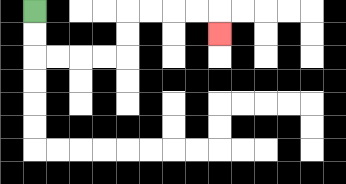{'start': '[1, 0]', 'end': '[9, 1]', 'path_directions': 'D,D,R,R,R,R,U,U,R,R,R,R,D', 'path_coordinates': '[[1, 0], [1, 1], [1, 2], [2, 2], [3, 2], [4, 2], [5, 2], [5, 1], [5, 0], [6, 0], [7, 0], [8, 0], [9, 0], [9, 1]]'}